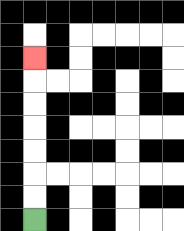{'start': '[1, 9]', 'end': '[1, 2]', 'path_directions': 'U,U,U,U,U,U,U', 'path_coordinates': '[[1, 9], [1, 8], [1, 7], [1, 6], [1, 5], [1, 4], [1, 3], [1, 2]]'}